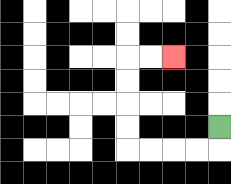{'start': '[9, 5]', 'end': '[7, 2]', 'path_directions': 'D,L,L,L,L,U,U,U,U,R,R', 'path_coordinates': '[[9, 5], [9, 6], [8, 6], [7, 6], [6, 6], [5, 6], [5, 5], [5, 4], [5, 3], [5, 2], [6, 2], [7, 2]]'}